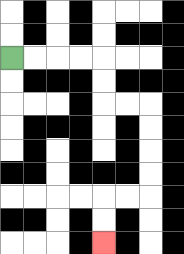{'start': '[0, 2]', 'end': '[4, 10]', 'path_directions': 'R,R,R,R,D,D,R,R,D,D,D,D,L,L,D,D', 'path_coordinates': '[[0, 2], [1, 2], [2, 2], [3, 2], [4, 2], [4, 3], [4, 4], [5, 4], [6, 4], [6, 5], [6, 6], [6, 7], [6, 8], [5, 8], [4, 8], [4, 9], [4, 10]]'}